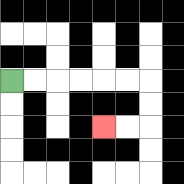{'start': '[0, 3]', 'end': '[4, 5]', 'path_directions': 'R,R,R,R,R,R,D,D,L,L', 'path_coordinates': '[[0, 3], [1, 3], [2, 3], [3, 3], [4, 3], [5, 3], [6, 3], [6, 4], [6, 5], [5, 5], [4, 5]]'}